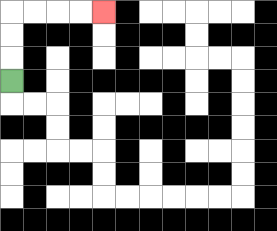{'start': '[0, 3]', 'end': '[4, 0]', 'path_directions': 'U,U,U,R,R,R,R', 'path_coordinates': '[[0, 3], [0, 2], [0, 1], [0, 0], [1, 0], [2, 0], [3, 0], [4, 0]]'}